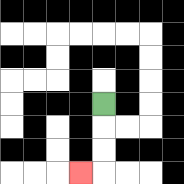{'start': '[4, 4]', 'end': '[3, 7]', 'path_directions': 'D,D,D,L', 'path_coordinates': '[[4, 4], [4, 5], [4, 6], [4, 7], [3, 7]]'}